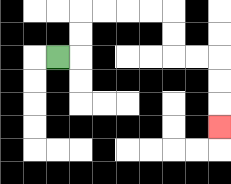{'start': '[2, 2]', 'end': '[9, 5]', 'path_directions': 'R,U,U,R,R,R,R,D,D,R,R,D,D,D', 'path_coordinates': '[[2, 2], [3, 2], [3, 1], [3, 0], [4, 0], [5, 0], [6, 0], [7, 0], [7, 1], [7, 2], [8, 2], [9, 2], [9, 3], [9, 4], [9, 5]]'}